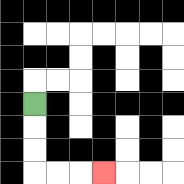{'start': '[1, 4]', 'end': '[4, 7]', 'path_directions': 'D,D,D,R,R,R', 'path_coordinates': '[[1, 4], [1, 5], [1, 6], [1, 7], [2, 7], [3, 7], [4, 7]]'}